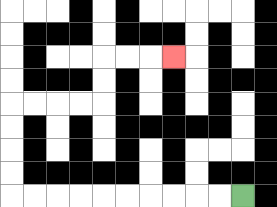{'start': '[10, 8]', 'end': '[7, 2]', 'path_directions': 'L,L,L,L,L,L,L,L,L,L,U,U,U,U,R,R,R,R,U,U,R,R,R', 'path_coordinates': '[[10, 8], [9, 8], [8, 8], [7, 8], [6, 8], [5, 8], [4, 8], [3, 8], [2, 8], [1, 8], [0, 8], [0, 7], [0, 6], [0, 5], [0, 4], [1, 4], [2, 4], [3, 4], [4, 4], [4, 3], [4, 2], [5, 2], [6, 2], [7, 2]]'}